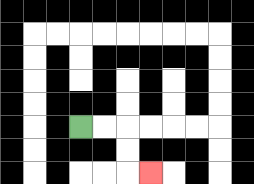{'start': '[3, 5]', 'end': '[6, 7]', 'path_directions': 'R,R,D,D,R', 'path_coordinates': '[[3, 5], [4, 5], [5, 5], [5, 6], [5, 7], [6, 7]]'}